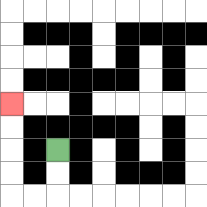{'start': '[2, 6]', 'end': '[0, 4]', 'path_directions': 'D,D,L,L,U,U,U,U', 'path_coordinates': '[[2, 6], [2, 7], [2, 8], [1, 8], [0, 8], [0, 7], [0, 6], [0, 5], [0, 4]]'}